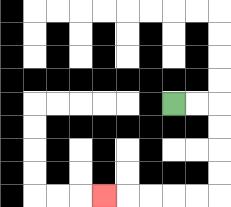{'start': '[7, 4]', 'end': '[4, 8]', 'path_directions': 'R,R,D,D,D,D,L,L,L,L,L', 'path_coordinates': '[[7, 4], [8, 4], [9, 4], [9, 5], [9, 6], [9, 7], [9, 8], [8, 8], [7, 8], [6, 8], [5, 8], [4, 8]]'}